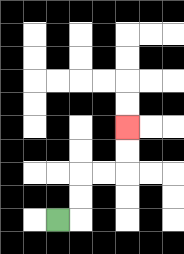{'start': '[2, 9]', 'end': '[5, 5]', 'path_directions': 'R,U,U,R,R,U,U', 'path_coordinates': '[[2, 9], [3, 9], [3, 8], [3, 7], [4, 7], [5, 7], [5, 6], [5, 5]]'}